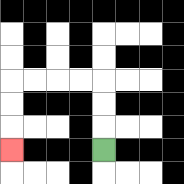{'start': '[4, 6]', 'end': '[0, 6]', 'path_directions': 'U,U,U,L,L,L,L,D,D,D', 'path_coordinates': '[[4, 6], [4, 5], [4, 4], [4, 3], [3, 3], [2, 3], [1, 3], [0, 3], [0, 4], [0, 5], [0, 6]]'}